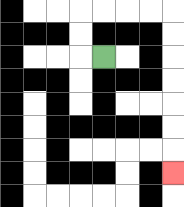{'start': '[4, 2]', 'end': '[7, 7]', 'path_directions': 'L,U,U,R,R,R,R,D,D,D,D,D,D,D', 'path_coordinates': '[[4, 2], [3, 2], [3, 1], [3, 0], [4, 0], [5, 0], [6, 0], [7, 0], [7, 1], [7, 2], [7, 3], [7, 4], [7, 5], [7, 6], [7, 7]]'}